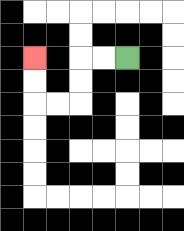{'start': '[5, 2]', 'end': '[1, 2]', 'path_directions': 'L,L,D,D,L,L,U,U', 'path_coordinates': '[[5, 2], [4, 2], [3, 2], [3, 3], [3, 4], [2, 4], [1, 4], [1, 3], [1, 2]]'}